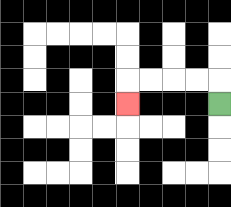{'start': '[9, 4]', 'end': '[5, 4]', 'path_directions': 'U,L,L,L,L,D', 'path_coordinates': '[[9, 4], [9, 3], [8, 3], [7, 3], [6, 3], [5, 3], [5, 4]]'}